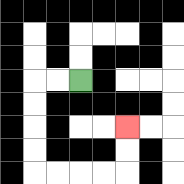{'start': '[3, 3]', 'end': '[5, 5]', 'path_directions': 'L,L,D,D,D,D,R,R,R,R,U,U', 'path_coordinates': '[[3, 3], [2, 3], [1, 3], [1, 4], [1, 5], [1, 6], [1, 7], [2, 7], [3, 7], [4, 7], [5, 7], [5, 6], [5, 5]]'}